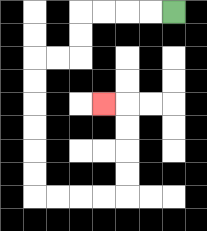{'start': '[7, 0]', 'end': '[4, 4]', 'path_directions': 'L,L,L,L,D,D,L,L,D,D,D,D,D,D,R,R,R,R,U,U,U,U,L', 'path_coordinates': '[[7, 0], [6, 0], [5, 0], [4, 0], [3, 0], [3, 1], [3, 2], [2, 2], [1, 2], [1, 3], [1, 4], [1, 5], [1, 6], [1, 7], [1, 8], [2, 8], [3, 8], [4, 8], [5, 8], [5, 7], [5, 6], [5, 5], [5, 4], [4, 4]]'}